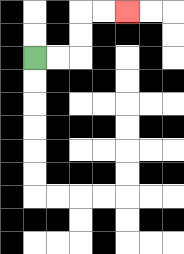{'start': '[1, 2]', 'end': '[5, 0]', 'path_directions': 'R,R,U,U,R,R', 'path_coordinates': '[[1, 2], [2, 2], [3, 2], [3, 1], [3, 0], [4, 0], [5, 0]]'}